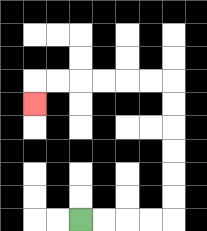{'start': '[3, 9]', 'end': '[1, 4]', 'path_directions': 'R,R,R,R,U,U,U,U,U,U,L,L,L,L,L,L,D', 'path_coordinates': '[[3, 9], [4, 9], [5, 9], [6, 9], [7, 9], [7, 8], [7, 7], [7, 6], [7, 5], [7, 4], [7, 3], [6, 3], [5, 3], [4, 3], [3, 3], [2, 3], [1, 3], [1, 4]]'}